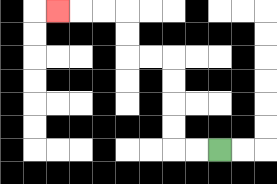{'start': '[9, 6]', 'end': '[2, 0]', 'path_directions': 'L,L,U,U,U,U,L,L,U,U,L,L,L', 'path_coordinates': '[[9, 6], [8, 6], [7, 6], [7, 5], [7, 4], [7, 3], [7, 2], [6, 2], [5, 2], [5, 1], [5, 0], [4, 0], [3, 0], [2, 0]]'}